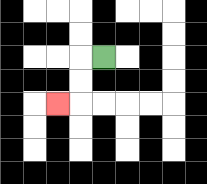{'start': '[4, 2]', 'end': '[2, 4]', 'path_directions': 'L,D,D,L', 'path_coordinates': '[[4, 2], [3, 2], [3, 3], [3, 4], [2, 4]]'}